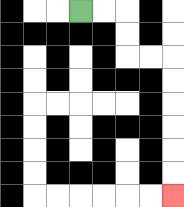{'start': '[3, 0]', 'end': '[7, 8]', 'path_directions': 'R,R,D,D,R,R,D,D,D,D,D,D', 'path_coordinates': '[[3, 0], [4, 0], [5, 0], [5, 1], [5, 2], [6, 2], [7, 2], [7, 3], [7, 4], [7, 5], [7, 6], [7, 7], [7, 8]]'}